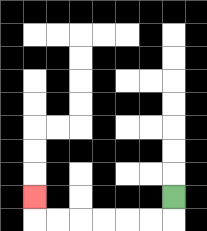{'start': '[7, 8]', 'end': '[1, 8]', 'path_directions': 'D,L,L,L,L,L,L,U', 'path_coordinates': '[[7, 8], [7, 9], [6, 9], [5, 9], [4, 9], [3, 9], [2, 9], [1, 9], [1, 8]]'}